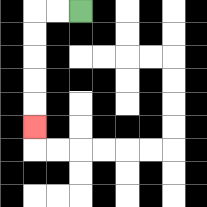{'start': '[3, 0]', 'end': '[1, 5]', 'path_directions': 'L,L,D,D,D,D,D', 'path_coordinates': '[[3, 0], [2, 0], [1, 0], [1, 1], [1, 2], [1, 3], [1, 4], [1, 5]]'}